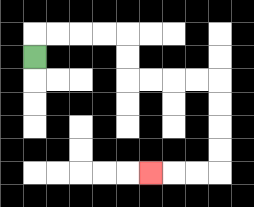{'start': '[1, 2]', 'end': '[6, 7]', 'path_directions': 'U,R,R,R,R,D,D,R,R,R,R,D,D,D,D,L,L,L', 'path_coordinates': '[[1, 2], [1, 1], [2, 1], [3, 1], [4, 1], [5, 1], [5, 2], [5, 3], [6, 3], [7, 3], [8, 3], [9, 3], [9, 4], [9, 5], [9, 6], [9, 7], [8, 7], [7, 7], [6, 7]]'}